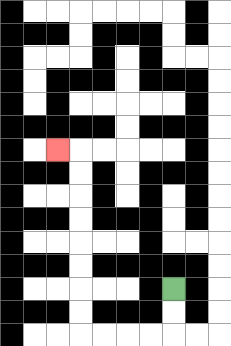{'start': '[7, 12]', 'end': '[2, 6]', 'path_directions': 'D,D,L,L,L,L,U,U,U,U,U,U,U,U,L', 'path_coordinates': '[[7, 12], [7, 13], [7, 14], [6, 14], [5, 14], [4, 14], [3, 14], [3, 13], [3, 12], [3, 11], [3, 10], [3, 9], [3, 8], [3, 7], [3, 6], [2, 6]]'}